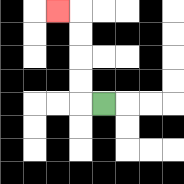{'start': '[4, 4]', 'end': '[2, 0]', 'path_directions': 'L,U,U,U,U,L', 'path_coordinates': '[[4, 4], [3, 4], [3, 3], [3, 2], [3, 1], [3, 0], [2, 0]]'}